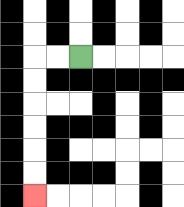{'start': '[3, 2]', 'end': '[1, 8]', 'path_directions': 'L,L,D,D,D,D,D,D', 'path_coordinates': '[[3, 2], [2, 2], [1, 2], [1, 3], [1, 4], [1, 5], [1, 6], [1, 7], [1, 8]]'}